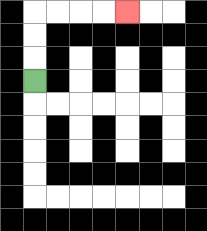{'start': '[1, 3]', 'end': '[5, 0]', 'path_directions': 'U,U,U,R,R,R,R', 'path_coordinates': '[[1, 3], [1, 2], [1, 1], [1, 0], [2, 0], [3, 0], [4, 0], [5, 0]]'}